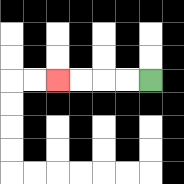{'start': '[6, 3]', 'end': '[2, 3]', 'path_directions': 'L,L,L,L', 'path_coordinates': '[[6, 3], [5, 3], [4, 3], [3, 3], [2, 3]]'}